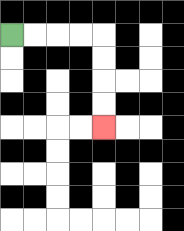{'start': '[0, 1]', 'end': '[4, 5]', 'path_directions': 'R,R,R,R,D,D,D,D', 'path_coordinates': '[[0, 1], [1, 1], [2, 1], [3, 1], [4, 1], [4, 2], [4, 3], [4, 4], [4, 5]]'}